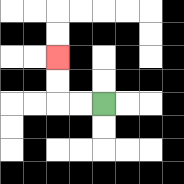{'start': '[4, 4]', 'end': '[2, 2]', 'path_directions': 'L,L,U,U', 'path_coordinates': '[[4, 4], [3, 4], [2, 4], [2, 3], [2, 2]]'}